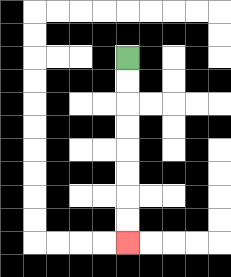{'start': '[5, 2]', 'end': '[5, 10]', 'path_directions': 'D,D,D,D,D,D,D,D', 'path_coordinates': '[[5, 2], [5, 3], [5, 4], [5, 5], [5, 6], [5, 7], [5, 8], [5, 9], [5, 10]]'}